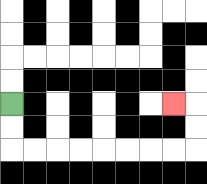{'start': '[0, 4]', 'end': '[7, 4]', 'path_directions': 'D,D,R,R,R,R,R,R,R,R,U,U,L', 'path_coordinates': '[[0, 4], [0, 5], [0, 6], [1, 6], [2, 6], [3, 6], [4, 6], [5, 6], [6, 6], [7, 6], [8, 6], [8, 5], [8, 4], [7, 4]]'}